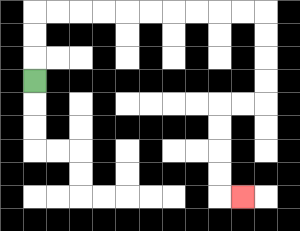{'start': '[1, 3]', 'end': '[10, 8]', 'path_directions': 'U,U,U,R,R,R,R,R,R,R,R,R,R,D,D,D,D,L,L,D,D,D,D,R', 'path_coordinates': '[[1, 3], [1, 2], [1, 1], [1, 0], [2, 0], [3, 0], [4, 0], [5, 0], [6, 0], [7, 0], [8, 0], [9, 0], [10, 0], [11, 0], [11, 1], [11, 2], [11, 3], [11, 4], [10, 4], [9, 4], [9, 5], [9, 6], [9, 7], [9, 8], [10, 8]]'}